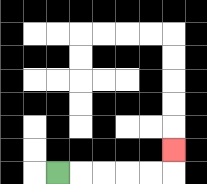{'start': '[2, 7]', 'end': '[7, 6]', 'path_directions': 'R,R,R,R,R,U', 'path_coordinates': '[[2, 7], [3, 7], [4, 7], [5, 7], [6, 7], [7, 7], [7, 6]]'}